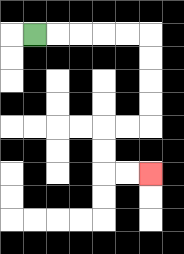{'start': '[1, 1]', 'end': '[6, 7]', 'path_directions': 'R,R,R,R,R,D,D,D,D,L,L,D,D,R,R', 'path_coordinates': '[[1, 1], [2, 1], [3, 1], [4, 1], [5, 1], [6, 1], [6, 2], [6, 3], [6, 4], [6, 5], [5, 5], [4, 5], [4, 6], [4, 7], [5, 7], [6, 7]]'}